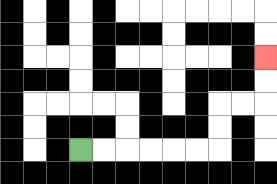{'start': '[3, 6]', 'end': '[11, 2]', 'path_directions': 'R,R,R,R,R,R,U,U,R,R,U,U', 'path_coordinates': '[[3, 6], [4, 6], [5, 6], [6, 6], [7, 6], [8, 6], [9, 6], [9, 5], [9, 4], [10, 4], [11, 4], [11, 3], [11, 2]]'}